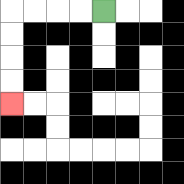{'start': '[4, 0]', 'end': '[0, 4]', 'path_directions': 'L,L,L,L,D,D,D,D', 'path_coordinates': '[[4, 0], [3, 0], [2, 0], [1, 0], [0, 0], [0, 1], [0, 2], [0, 3], [0, 4]]'}